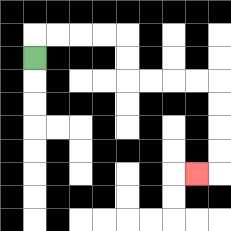{'start': '[1, 2]', 'end': '[8, 7]', 'path_directions': 'U,R,R,R,R,D,D,R,R,R,R,D,D,D,D,L', 'path_coordinates': '[[1, 2], [1, 1], [2, 1], [3, 1], [4, 1], [5, 1], [5, 2], [5, 3], [6, 3], [7, 3], [8, 3], [9, 3], [9, 4], [9, 5], [9, 6], [9, 7], [8, 7]]'}